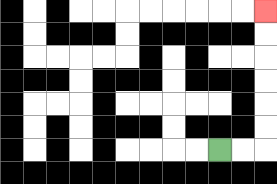{'start': '[9, 6]', 'end': '[11, 0]', 'path_directions': 'R,R,U,U,U,U,U,U', 'path_coordinates': '[[9, 6], [10, 6], [11, 6], [11, 5], [11, 4], [11, 3], [11, 2], [11, 1], [11, 0]]'}